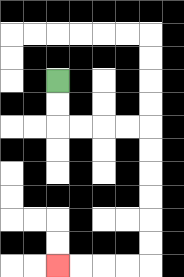{'start': '[2, 3]', 'end': '[2, 11]', 'path_directions': 'D,D,R,R,R,R,D,D,D,D,D,D,L,L,L,L', 'path_coordinates': '[[2, 3], [2, 4], [2, 5], [3, 5], [4, 5], [5, 5], [6, 5], [6, 6], [6, 7], [6, 8], [6, 9], [6, 10], [6, 11], [5, 11], [4, 11], [3, 11], [2, 11]]'}